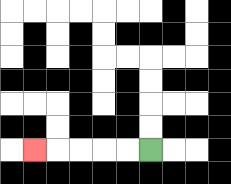{'start': '[6, 6]', 'end': '[1, 6]', 'path_directions': 'L,L,L,L,L', 'path_coordinates': '[[6, 6], [5, 6], [4, 6], [3, 6], [2, 6], [1, 6]]'}